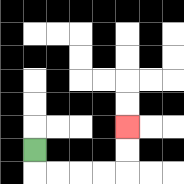{'start': '[1, 6]', 'end': '[5, 5]', 'path_directions': 'D,R,R,R,R,U,U', 'path_coordinates': '[[1, 6], [1, 7], [2, 7], [3, 7], [4, 7], [5, 7], [5, 6], [5, 5]]'}